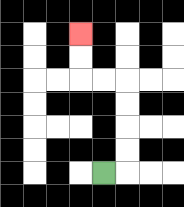{'start': '[4, 7]', 'end': '[3, 1]', 'path_directions': 'R,U,U,U,U,L,L,U,U', 'path_coordinates': '[[4, 7], [5, 7], [5, 6], [5, 5], [5, 4], [5, 3], [4, 3], [3, 3], [3, 2], [3, 1]]'}